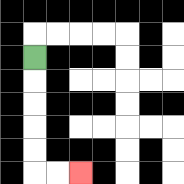{'start': '[1, 2]', 'end': '[3, 7]', 'path_directions': 'D,D,D,D,D,R,R', 'path_coordinates': '[[1, 2], [1, 3], [1, 4], [1, 5], [1, 6], [1, 7], [2, 7], [3, 7]]'}